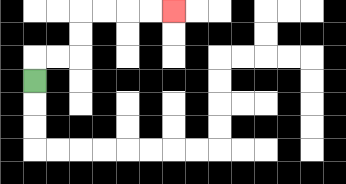{'start': '[1, 3]', 'end': '[7, 0]', 'path_directions': 'U,R,R,U,U,R,R,R,R', 'path_coordinates': '[[1, 3], [1, 2], [2, 2], [3, 2], [3, 1], [3, 0], [4, 0], [5, 0], [6, 0], [7, 0]]'}